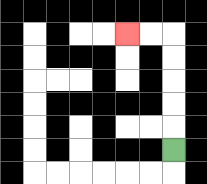{'start': '[7, 6]', 'end': '[5, 1]', 'path_directions': 'U,U,U,U,U,L,L', 'path_coordinates': '[[7, 6], [7, 5], [7, 4], [7, 3], [7, 2], [7, 1], [6, 1], [5, 1]]'}